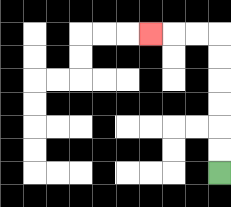{'start': '[9, 7]', 'end': '[6, 1]', 'path_directions': 'U,U,U,U,U,U,L,L,L', 'path_coordinates': '[[9, 7], [9, 6], [9, 5], [9, 4], [9, 3], [9, 2], [9, 1], [8, 1], [7, 1], [6, 1]]'}